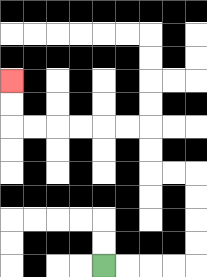{'start': '[4, 11]', 'end': '[0, 3]', 'path_directions': 'R,R,R,R,U,U,U,U,L,L,U,U,L,L,L,L,L,L,U,U', 'path_coordinates': '[[4, 11], [5, 11], [6, 11], [7, 11], [8, 11], [8, 10], [8, 9], [8, 8], [8, 7], [7, 7], [6, 7], [6, 6], [6, 5], [5, 5], [4, 5], [3, 5], [2, 5], [1, 5], [0, 5], [0, 4], [0, 3]]'}